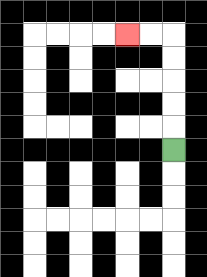{'start': '[7, 6]', 'end': '[5, 1]', 'path_directions': 'U,U,U,U,U,L,L', 'path_coordinates': '[[7, 6], [7, 5], [7, 4], [7, 3], [7, 2], [7, 1], [6, 1], [5, 1]]'}